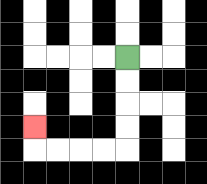{'start': '[5, 2]', 'end': '[1, 5]', 'path_directions': 'D,D,D,D,L,L,L,L,U', 'path_coordinates': '[[5, 2], [5, 3], [5, 4], [5, 5], [5, 6], [4, 6], [3, 6], [2, 6], [1, 6], [1, 5]]'}